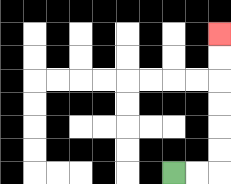{'start': '[7, 7]', 'end': '[9, 1]', 'path_directions': 'R,R,U,U,U,U,U,U', 'path_coordinates': '[[7, 7], [8, 7], [9, 7], [9, 6], [9, 5], [9, 4], [9, 3], [9, 2], [9, 1]]'}